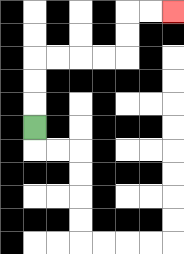{'start': '[1, 5]', 'end': '[7, 0]', 'path_directions': 'U,U,U,R,R,R,R,U,U,R,R', 'path_coordinates': '[[1, 5], [1, 4], [1, 3], [1, 2], [2, 2], [3, 2], [4, 2], [5, 2], [5, 1], [5, 0], [6, 0], [7, 0]]'}